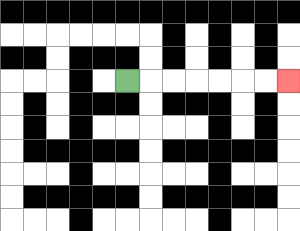{'start': '[5, 3]', 'end': '[12, 3]', 'path_directions': 'R,R,R,R,R,R,R', 'path_coordinates': '[[5, 3], [6, 3], [7, 3], [8, 3], [9, 3], [10, 3], [11, 3], [12, 3]]'}